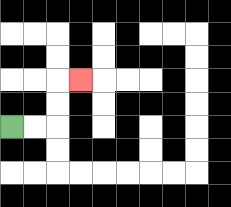{'start': '[0, 5]', 'end': '[3, 3]', 'path_directions': 'R,R,U,U,R', 'path_coordinates': '[[0, 5], [1, 5], [2, 5], [2, 4], [2, 3], [3, 3]]'}